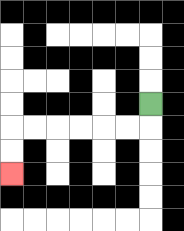{'start': '[6, 4]', 'end': '[0, 7]', 'path_directions': 'D,L,L,L,L,L,L,D,D', 'path_coordinates': '[[6, 4], [6, 5], [5, 5], [4, 5], [3, 5], [2, 5], [1, 5], [0, 5], [0, 6], [0, 7]]'}